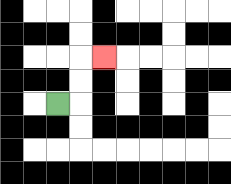{'start': '[2, 4]', 'end': '[4, 2]', 'path_directions': 'R,U,U,R', 'path_coordinates': '[[2, 4], [3, 4], [3, 3], [3, 2], [4, 2]]'}